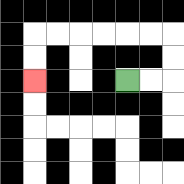{'start': '[5, 3]', 'end': '[1, 3]', 'path_directions': 'R,R,U,U,L,L,L,L,L,L,D,D', 'path_coordinates': '[[5, 3], [6, 3], [7, 3], [7, 2], [7, 1], [6, 1], [5, 1], [4, 1], [3, 1], [2, 1], [1, 1], [1, 2], [1, 3]]'}